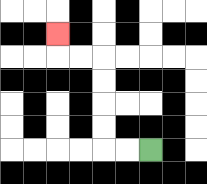{'start': '[6, 6]', 'end': '[2, 1]', 'path_directions': 'L,L,U,U,U,U,L,L,U', 'path_coordinates': '[[6, 6], [5, 6], [4, 6], [4, 5], [4, 4], [4, 3], [4, 2], [3, 2], [2, 2], [2, 1]]'}